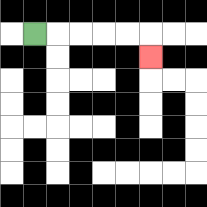{'start': '[1, 1]', 'end': '[6, 2]', 'path_directions': 'R,R,R,R,R,D', 'path_coordinates': '[[1, 1], [2, 1], [3, 1], [4, 1], [5, 1], [6, 1], [6, 2]]'}